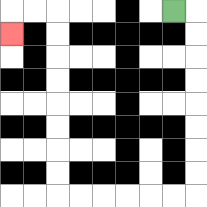{'start': '[7, 0]', 'end': '[0, 1]', 'path_directions': 'R,D,D,D,D,D,D,D,D,L,L,L,L,L,L,U,U,U,U,U,U,U,U,L,L,D', 'path_coordinates': '[[7, 0], [8, 0], [8, 1], [8, 2], [8, 3], [8, 4], [8, 5], [8, 6], [8, 7], [8, 8], [7, 8], [6, 8], [5, 8], [4, 8], [3, 8], [2, 8], [2, 7], [2, 6], [2, 5], [2, 4], [2, 3], [2, 2], [2, 1], [2, 0], [1, 0], [0, 0], [0, 1]]'}